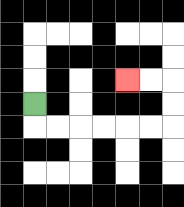{'start': '[1, 4]', 'end': '[5, 3]', 'path_directions': 'D,R,R,R,R,R,R,U,U,L,L', 'path_coordinates': '[[1, 4], [1, 5], [2, 5], [3, 5], [4, 5], [5, 5], [6, 5], [7, 5], [7, 4], [7, 3], [6, 3], [5, 3]]'}